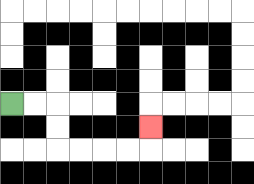{'start': '[0, 4]', 'end': '[6, 5]', 'path_directions': 'R,R,D,D,R,R,R,R,U', 'path_coordinates': '[[0, 4], [1, 4], [2, 4], [2, 5], [2, 6], [3, 6], [4, 6], [5, 6], [6, 6], [6, 5]]'}